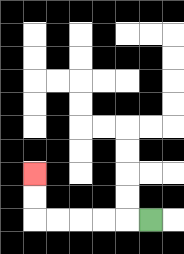{'start': '[6, 9]', 'end': '[1, 7]', 'path_directions': 'L,L,L,L,L,U,U', 'path_coordinates': '[[6, 9], [5, 9], [4, 9], [3, 9], [2, 9], [1, 9], [1, 8], [1, 7]]'}